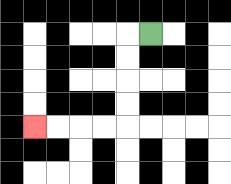{'start': '[6, 1]', 'end': '[1, 5]', 'path_directions': 'L,D,D,D,D,L,L,L,L', 'path_coordinates': '[[6, 1], [5, 1], [5, 2], [5, 3], [5, 4], [5, 5], [4, 5], [3, 5], [2, 5], [1, 5]]'}